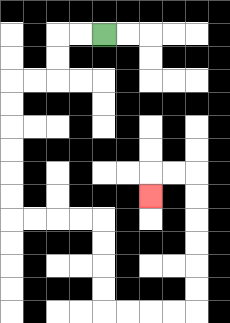{'start': '[4, 1]', 'end': '[6, 8]', 'path_directions': 'L,L,D,D,L,L,D,D,D,D,D,D,R,R,R,R,D,D,D,D,R,R,R,R,U,U,U,U,U,U,L,L,D', 'path_coordinates': '[[4, 1], [3, 1], [2, 1], [2, 2], [2, 3], [1, 3], [0, 3], [0, 4], [0, 5], [0, 6], [0, 7], [0, 8], [0, 9], [1, 9], [2, 9], [3, 9], [4, 9], [4, 10], [4, 11], [4, 12], [4, 13], [5, 13], [6, 13], [7, 13], [8, 13], [8, 12], [8, 11], [8, 10], [8, 9], [8, 8], [8, 7], [7, 7], [6, 7], [6, 8]]'}